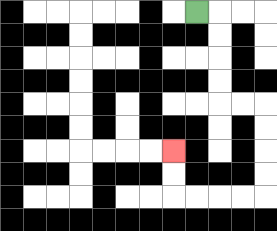{'start': '[8, 0]', 'end': '[7, 6]', 'path_directions': 'R,D,D,D,D,R,R,D,D,D,D,L,L,L,L,U,U', 'path_coordinates': '[[8, 0], [9, 0], [9, 1], [9, 2], [9, 3], [9, 4], [10, 4], [11, 4], [11, 5], [11, 6], [11, 7], [11, 8], [10, 8], [9, 8], [8, 8], [7, 8], [7, 7], [7, 6]]'}